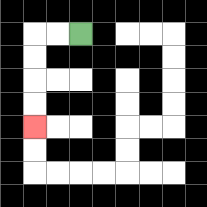{'start': '[3, 1]', 'end': '[1, 5]', 'path_directions': 'L,L,D,D,D,D', 'path_coordinates': '[[3, 1], [2, 1], [1, 1], [1, 2], [1, 3], [1, 4], [1, 5]]'}